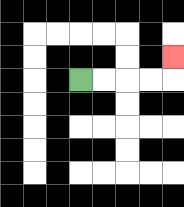{'start': '[3, 3]', 'end': '[7, 2]', 'path_directions': 'R,R,R,R,U', 'path_coordinates': '[[3, 3], [4, 3], [5, 3], [6, 3], [7, 3], [7, 2]]'}